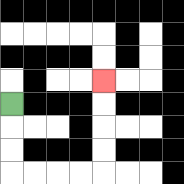{'start': '[0, 4]', 'end': '[4, 3]', 'path_directions': 'D,D,D,R,R,R,R,U,U,U,U', 'path_coordinates': '[[0, 4], [0, 5], [0, 6], [0, 7], [1, 7], [2, 7], [3, 7], [4, 7], [4, 6], [4, 5], [4, 4], [4, 3]]'}